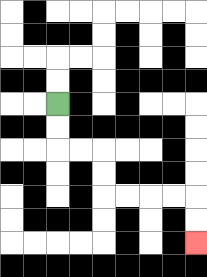{'start': '[2, 4]', 'end': '[8, 10]', 'path_directions': 'D,D,R,R,D,D,R,R,R,R,D,D', 'path_coordinates': '[[2, 4], [2, 5], [2, 6], [3, 6], [4, 6], [4, 7], [4, 8], [5, 8], [6, 8], [7, 8], [8, 8], [8, 9], [8, 10]]'}